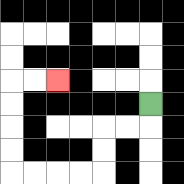{'start': '[6, 4]', 'end': '[2, 3]', 'path_directions': 'D,L,L,D,D,L,L,L,L,U,U,U,U,R,R', 'path_coordinates': '[[6, 4], [6, 5], [5, 5], [4, 5], [4, 6], [4, 7], [3, 7], [2, 7], [1, 7], [0, 7], [0, 6], [0, 5], [0, 4], [0, 3], [1, 3], [2, 3]]'}